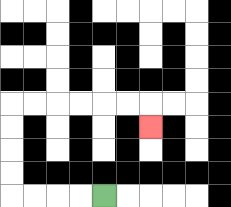{'start': '[4, 8]', 'end': '[6, 5]', 'path_directions': 'L,L,L,L,U,U,U,U,R,R,R,R,R,R,D', 'path_coordinates': '[[4, 8], [3, 8], [2, 8], [1, 8], [0, 8], [0, 7], [0, 6], [0, 5], [0, 4], [1, 4], [2, 4], [3, 4], [4, 4], [5, 4], [6, 4], [6, 5]]'}